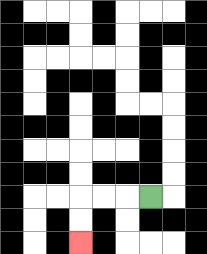{'start': '[6, 8]', 'end': '[3, 10]', 'path_directions': 'L,L,L,D,D', 'path_coordinates': '[[6, 8], [5, 8], [4, 8], [3, 8], [3, 9], [3, 10]]'}